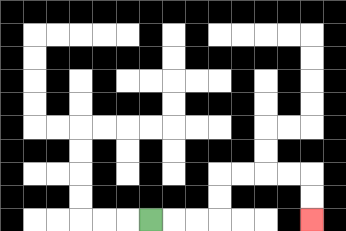{'start': '[6, 9]', 'end': '[13, 9]', 'path_directions': 'R,R,R,U,U,R,R,R,R,D,D', 'path_coordinates': '[[6, 9], [7, 9], [8, 9], [9, 9], [9, 8], [9, 7], [10, 7], [11, 7], [12, 7], [13, 7], [13, 8], [13, 9]]'}